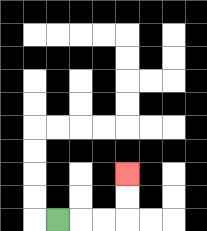{'start': '[2, 9]', 'end': '[5, 7]', 'path_directions': 'R,R,R,U,U', 'path_coordinates': '[[2, 9], [3, 9], [4, 9], [5, 9], [5, 8], [5, 7]]'}